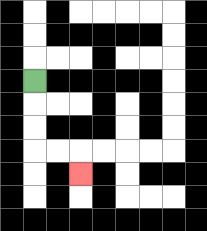{'start': '[1, 3]', 'end': '[3, 7]', 'path_directions': 'D,D,D,R,R,D', 'path_coordinates': '[[1, 3], [1, 4], [1, 5], [1, 6], [2, 6], [3, 6], [3, 7]]'}